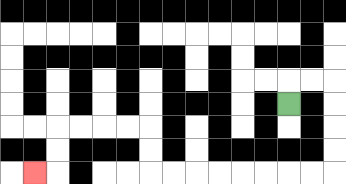{'start': '[12, 4]', 'end': '[1, 7]', 'path_directions': 'U,R,R,D,D,D,D,L,L,L,L,L,L,L,L,U,U,L,L,L,L,D,D,L', 'path_coordinates': '[[12, 4], [12, 3], [13, 3], [14, 3], [14, 4], [14, 5], [14, 6], [14, 7], [13, 7], [12, 7], [11, 7], [10, 7], [9, 7], [8, 7], [7, 7], [6, 7], [6, 6], [6, 5], [5, 5], [4, 5], [3, 5], [2, 5], [2, 6], [2, 7], [1, 7]]'}